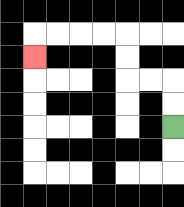{'start': '[7, 5]', 'end': '[1, 2]', 'path_directions': 'U,U,L,L,U,U,L,L,L,L,D', 'path_coordinates': '[[7, 5], [7, 4], [7, 3], [6, 3], [5, 3], [5, 2], [5, 1], [4, 1], [3, 1], [2, 1], [1, 1], [1, 2]]'}